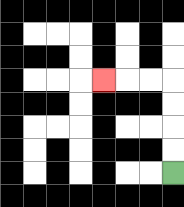{'start': '[7, 7]', 'end': '[4, 3]', 'path_directions': 'U,U,U,U,L,L,L', 'path_coordinates': '[[7, 7], [7, 6], [7, 5], [7, 4], [7, 3], [6, 3], [5, 3], [4, 3]]'}